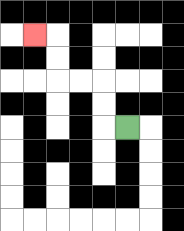{'start': '[5, 5]', 'end': '[1, 1]', 'path_directions': 'L,U,U,L,L,U,U,L', 'path_coordinates': '[[5, 5], [4, 5], [4, 4], [4, 3], [3, 3], [2, 3], [2, 2], [2, 1], [1, 1]]'}